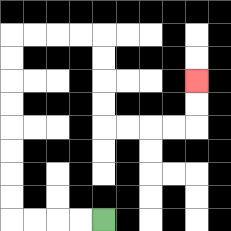{'start': '[4, 9]', 'end': '[8, 3]', 'path_directions': 'L,L,L,L,U,U,U,U,U,U,U,U,R,R,R,R,D,D,D,D,R,R,R,R,U,U', 'path_coordinates': '[[4, 9], [3, 9], [2, 9], [1, 9], [0, 9], [0, 8], [0, 7], [0, 6], [0, 5], [0, 4], [0, 3], [0, 2], [0, 1], [1, 1], [2, 1], [3, 1], [4, 1], [4, 2], [4, 3], [4, 4], [4, 5], [5, 5], [6, 5], [7, 5], [8, 5], [8, 4], [8, 3]]'}